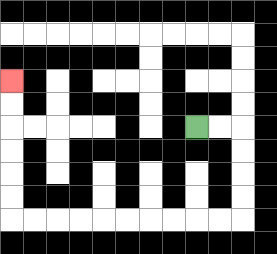{'start': '[8, 5]', 'end': '[0, 3]', 'path_directions': 'R,R,D,D,D,D,L,L,L,L,L,L,L,L,L,L,U,U,U,U,U,U', 'path_coordinates': '[[8, 5], [9, 5], [10, 5], [10, 6], [10, 7], [10, 8], [10, 9], [9, 9], [8, 9], [7, 9], [6, 9], [5, 9], [4, 9], [3, 9], [2, 9], [1, 9], [0, 9], [0, 8], [0, 7], [0, 6], [0, 5], [0, 4], [0, 3]]'}